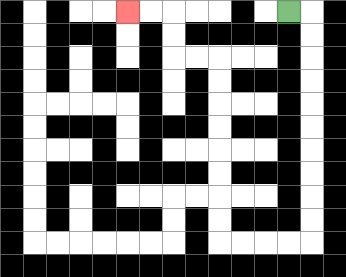{'start': '[12, 0]', 'end': '[5, 0]', 'path_directions': 'R,D,D,D,D,D,D,D,D,D,D,L,L,L,L,U,U,U,U,U,U,U,U,L,L,U,U,L,L', 'path_coordinates': '[[12, 0], [13, 0], [13, 1], [13, 2], [13, 3], [13, 4], [13, 5], [13, 6], [13, 7], [13, 8], [13, 9], [13, 10], [12, 10], [11, 10], [10, 10], [9, 10], [9, 9], [9, 8], [9, 7], [9, 6], [9, 5], [9, 4], [9, 3], [9, 2], [8, 2], [7, 2], [7, 1], [7, 0], [6, 0], [5, 0]]'}